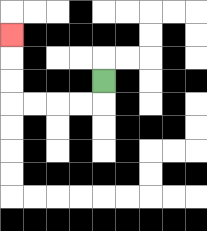{'start': '[4, 3]', 'end': '[0, 1]', 'path_directions': 'D,L,L,L,L,U,U,U', 'path_coordinates': '[[4, 3], [4, 4], [3, 4], [2, 4], [1, 4], [0, 4], [0, 3], [0, 2], [0, 1]]'}